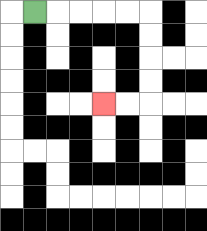{'start': '[1, 0]', 'end': '[4, 4]', 'path_directions': 'R,R,R,R,R,D,D,D,D,L,L', 'path_coordinates': '[[1, 0], [2, 0], [3, 0], [4, 0], [5, 0], [6, 0], [6, 1], [6, 2], [6, 3], [6, 4], [5, 4], [4, 4]]'}